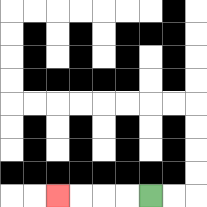{'start': '[6, 8]', 'end': '[2, 8]', 'path_directions': 'L,L,L,L', 'path_coordinates': '[[6, 8], [5, 8], [4, 8], [3, 8], [2, 8]]'}